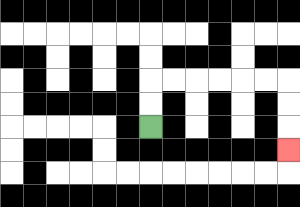{'start': '[6, 5]', 'end': '[12, 6]', 'path_directions': 'U,U,R,R,R,R,R,R,D,D,D', 'path_coordinates': '[[6, 5], [6, 4], [6, 3], [7, 3], [8, 3], [9, 3], [10, 3], [11, 3], [12, 3], [12, 4], [12, 5], [12, 6]]'}